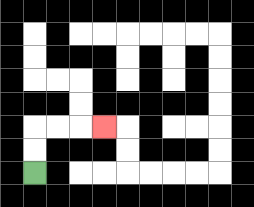{'start': '[1, 7]', 'end': '[4, 5]', 'path_directions': 'U,U,R,R,R', 'path_coordinates': '[[1, 7], [1, 6], [1, 5], [2, 5], [3, 5], [4, 5]]'}